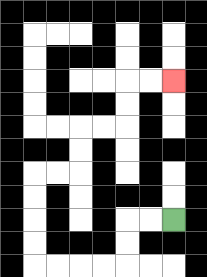{'start': '[7, 9]', 'end': '[7, 3]', 'path_directions': 'L,L,D,D,L,L,L,L,U,U,U,U,R,R,U,U,R,R,U,U,R,R', 'path_coordinates': '[[7, 9], [6, 9], [5, 9], [5, 10], [5, 11], [4, 11], [3, 11], [2, 11], [1, 11], [1, 10], [1, 9], [1, 8], [1, 7], [2, 7], [3, 7], [3, 6], [3, 5], [4, 5], [5, 5], [5, 4], [5, 3], [6, 3], [7, 3]]'}